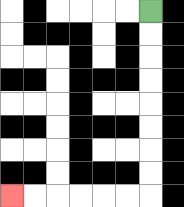{'start': '[6, 0]', 'end': '[0, 8]', 'path_directions': 'D,D,D,D,D,D,D,D,L,L,L,L,L,L', 'path_coordinates': '[[6, 0], [6, 1], [6, 2], [6, 3], [6, 4], [6, 5], [6, 6], [6, 7], [6, 8], [5, 8], [4, 8], [3, 8], [2, 8], [1, 8], [0, 8]]'}